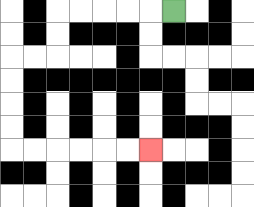{'start': '[7, 0]', 'end': '[6, 6]', 'path_directions': 'L,L,L,L,L,D,D,L,L,D,D,D,D,R,R,R,R,R,R', 'path_coordinates': '[[7, 0], [6, 0], [5, 0], [4, 0], [3, 0], [2, 0], [2, 1], [2, 2], [1, 2], [0, 2], [0, 3], [0, 4], [0, 5], [0, 6], [1, 6], [2, 6], [3, 6], [4, 6], [5, 6], [6, 6]]'}